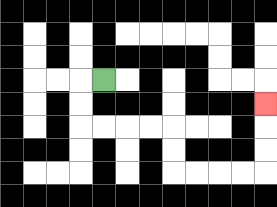{'start': '[4, 3]', 'end': '[11, 4]', 'path_directions': 'L,D,D,R,R,R,R,D,D,R,R,R,R,U,U,U', 'path_coordinates': '[[4, 3], [3, 3], [3, 4], [3, 5], [4, 5], [5, 5], [6, 5], [7, 5], [7, 6], [7, 7], [8, 7], [9, 7], [10, 7], [11, 7], [11, 6], [11, 5], [11, 4]]'}